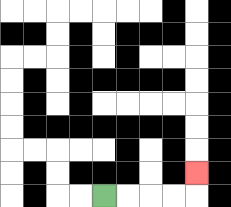{'start': '[4, 8]', 'end': '[8, 7]', 'path_directions': 'R,R,R,R,U', 'path_coordinates': '[[4, 8], [5, 8], [6, 8], [7, 8], [8, 8], [8, 7]]'}